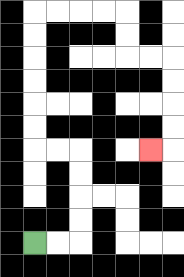{'start': '[1, 10]', 'end': '[6, 6]', 'path_directions': 'R,R,U,U,U,U,L,L,U,U,U,U,U,U,R,R,R,R,D,D,R,R,D,D,D,D,L', 'path_coordinates': '[[1, 10], [2, 10], [3, 10], [3, 9], [3, 8], [3, 7], [3, 6], [2, 6], [1, 6], [1, 5], [1, 4], [1, 3], [1, 2], [1, 1], [1, 0], [2, 0], [3, 0], [4, 0], [5, 0], [5, 1], [5, 2], [6, 2], [7, 2], [7, 3], [7, 4], [7, 5], [7, 6], [6, 6]]'}